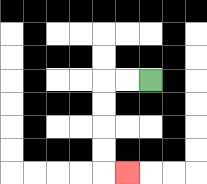{'start': '[6, 3]', 'end': '[5, 7]', 'path_directions': 'L,L,D,D,D,D,R', 'path_coordinates': '[[6, 3], [5, 3], [4, 3], [4, 4], [4, 5], [4, 6], [4, 7], [5, 7]]'}